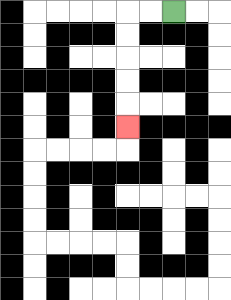{'start': '[7, 0]', 'end': '[5, 5]', 'path_directions': 'L,L,D,D,D,D,D', 'path_coordinates': '[[7, 0], [6, 0], [5, 0], [5, 1], [5, 2], [5, 3], [5, 4], [5, 5]]'}